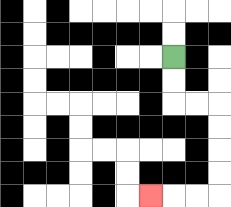{'start': '[7, 2]', 'end': '[6, 8]', 'path_directions': 'D,D,R,R,D,D,D,D,L,L,L', 'path_coordinates': '[[7, 2], [7, 3], [7, 4], [8, 4], [9, 4], [9, 5], [9, 6], [9, 7], [9, 8], [8, 8], [7, 8], [6, 8]]'}